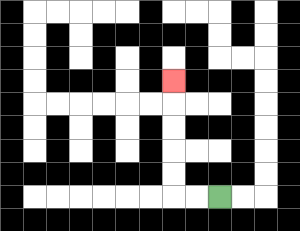{'start': '[9, 8]', 'end': '[7, 3]', 'path_directions': 'L,L,U,U,U,U,U', 'path_coordinates': '[[9, 8], [8, 8], [7, 8], [7, 7], [7, 6], [7, 5], [7, 4], [7, 3]]'}